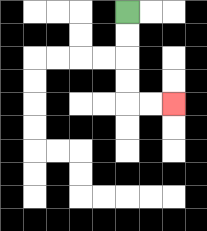{'start': '[5, 0]', 'end': '[7, 4]', 'path_directions': 'D,D,D,D,R,R', 'path_coordinates': '[[5, 0], [5, 1], [5, 2], [5, 3], [5, 4], [6, 4], [7, 4]]'}